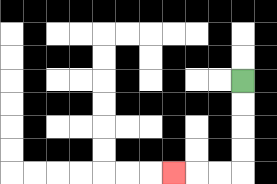{'start': '[10, 3]', 'end': '[7, 7]', 'path_directions': 'D,D,D,D,L,L,L', 'path_coordinates': '[[10, 3], [10, 4], [10, 5], [10, 6], [10, 7], [9, 7], [8, 7], [7, 7]]'}